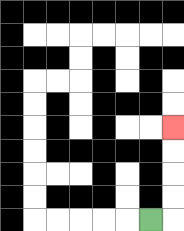{'start': '[6, 9]', 'end': '[7, 5]', 'path_directions': 'R,U,U,U,U', 'path_coordinates': '[[6, 9], [7, 9], [7, 8], [7, 7], [7, 6], [7, 5]]'}